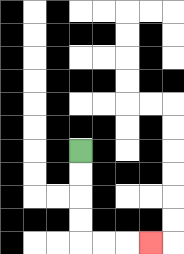{'start': '[3, 6]', 'end': '[6, 10]', 'path_directions': 'D,D,D,D,R,R,R', 'path_coordinates': '[[3, 6], [3, 7], [3, 8], [3, 9], [3, 10], [4, 10], [5, 10], [6, 10]]'}